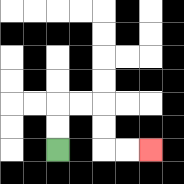{'start': '[2, 6]', 'end': '[6, 6]', 'path_directions': 'U,U,R,R,D,D,R,R', 'path_coordinates': '[[2, 6], [2, 5], [2, 4], [3, 4], [4, 4], [4, 5], [4, 6], [5, 6], [6, 6]]'}